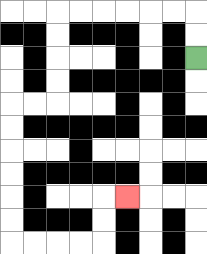{'start': '[8, 2]', 'end': '[5, 8]', 'path_directions': 'U,U,L,L,L,L,L,L,D,D,D,D,L,L,D,D,D,D,D,D,R,R,R,R,U,U,R', 'path_coordinates': '[[8, 2], [8, 1], [8, 0], [7, 0], [6, 0], [5, 0], [4, 0], [3, 0], [2, 0], [2, 1], [2, 2], [2, 3], [2, 4], [1, 4], [0, 4], [0, 5], [0, 6], [0, 7], [0, 8], [0, 9], [0, 10], [1, 10], [2, 10], [3, 10], [4, 10], [4, 9], [4, 8], [5, 8]]'}